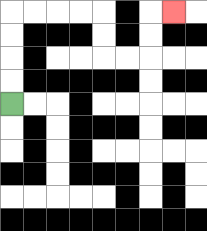{'start': '[0, 4]', 'end': '[7, 0]', 'path_directions': 'U,U,U,U,R,R,R,R,D,D,R,R,U,U,R', 'path_coordinates': '[[0, 4], [0, 3], [0, 2], [0, 1], [0, 0], [1, 0], [2, 0], [3, 0], [4, 0], [4, 1], [4, 2], [5, 2], [6, 2], [6, 1], [6, 0], [7, 0]]'}